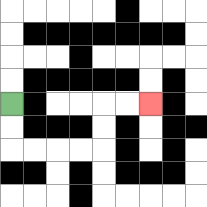{'start': '[0, 4]', 'end': '[6, 4]', 'path_directions': 'D,D,R,R,R,R,U,U,R,R', 'path_coordinates': '[[0, 4], [0, 5], [0, 6], [1, 6], [2, 6], [3, 6], [4, 6], [4, 5], [4, 4], [5, 4], [6, 4]]'}